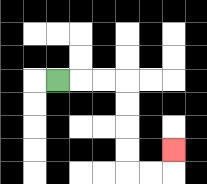{'start': '[2, 3]', 'end': '[7, 6]', 'path_directions': 'R,R,R,D,D,D,D,R,R,U', 'path_coordinates': '[[2, 3], [3, 3], [4, 3], [5, 3], [5, 4], [5, 5], [5, 6], [5, 7], [6, 7], [7, 7], [7, 6]]'}